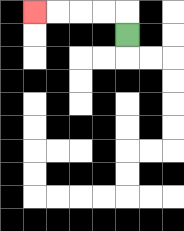{'start': '[5, 1]', 'end': '[1, 0]', 'path_directions': 'U,L,L,L,L', 'path_coordinates': '[[5, 1], [5, 0], [4, 0], [3, 0], [2, 0], [1, 0]]'}